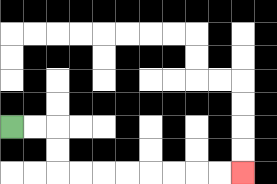{'start': '[0, 5]', 'end': '[10, 7]', 'path_directions': 'R,R,D,D,R,R,R,R,R,R,R,R', 'path_coordinates': '[[0, 5], [1, 5], [2, 5], [2, 6], [2, 7], [3, 7], [4, 7], [5, 7], [6, 7], [7, 7], [8, 7], [9, 7], [10, 7]]'}